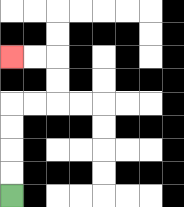{'start': '[0, 8]', 'end': '[0, 2]', 'path_directions': 'U,U,U,U,R,R,U,U,L,L', 'path_coordinates': '[[0, 8], [0, 7], [0, 6], [0, 5], [0, 4], [1, 4], [2, 4], [2, 3], [2, 2], [1, 2], [0, 2]]'}